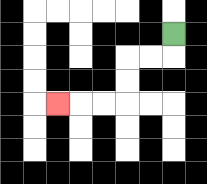{'start': '[7, 1]', 'end': '[2, 4]', 'path_directions': 'D,L,L,D,D,L,L,L', 'path_coordinates': '[[7, 1], [7, 2], [6, 2], [5, 2], [5, 3], [5, 4], [4, 4], [3, 4], [2, 4]]'}